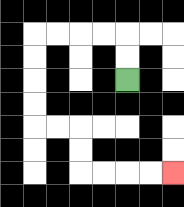{'start': '[5, 3]', 'end': '[7, 7]', 'path_directions': 'U,U,L,L,L,L,D,D,D,D,R,R,D,D,R,R,R,R', 'path_coordinates': '[[5, 3], [5, 2], [5, 1], [4, 1], [3, 1], [2, 1], [1, 1], [1, 2], [1, 3], [1, 4], [1, 5], [2, 5], [3, 5], [3, 6], [3, 7], [4, 7], [5, 7], [6, 7], [7, 7]]'}